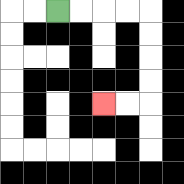{'start': '[2, 0]', 'end': '[4, 4]', 'path_directions': 'R,R,R,R,D,D,D,D,L,L', 'path_coordinates': '[[2, 0], [3, 0], [4, 0], [5, 0], [6, 0], [6, 1], [6, 2], [6, 3], [6, 4], [5, 4], [4, 4]]'}